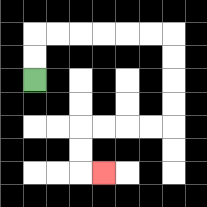{'start': '[1, 3]', 'end': '[4, 7]', 'path_directions': 'U,U,R,R,R,R,R,R,D,D,D,D,L,L,L,L,D,D,R', 'path_coordinates': '[[1, 3], [1, 2], [1, 1], [2, 1], [3, 1], [4, 1], [5, 1], [6, 1], [7, 1], [7, 2], [7, 3], [7, 4], [7, 5], [6, 5], [5, 5], [4, 5], [3, 5], [3, 6], [3, 7], [4, 7]]'}